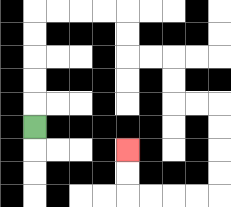{'start': '[1, 5]', 'end': '[5, 6]', 'path_directions': 'U,U,U,U,U,R,R,R,R,D,D,R,R,D,D,R,R,D,D,D,D,L,L,L,L,U,U', 'path_coordinates': '[[1, 5], [1, 4], [1, 3], [1, 2], [1, 1], [1, 0], [2, 0], [3, 0], [4, 0], [5, 0], [5, 1], [5, 2], [6, 2], [7, 2], [7, 3], [7, 4], [8, 4], [9, 4], [9, 5], [9, 6], [9, 7], [9, 8], [8, 8], [7, 8], [6, 8], [5, 8], [5, 7], [5, 6]]'}